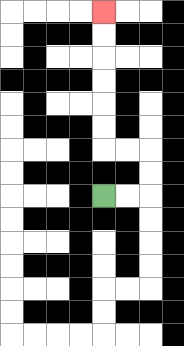{'start': '[4, 8]', 'end': '[4, 0]', 'path_directions': 'R,R,U,U,L,L,U,U,U,U,U,U', 'path_coordinates': '[[4, 8], [5, 8], [6, 8], [6, 7], [6, 6], [5, 6], [4, 6], [4, 5], [4, 4], [4, 3], [4, 2], [4, 1], [4, 0]]'}